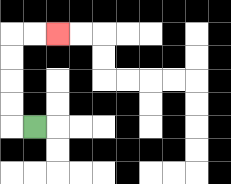{'start': '[1, 5]', 'end': '[2, 1]', 'path_directions': 'L,U,U,U,U,R,R', 'path_coordinates': '[[1, 5], [0, 5], [0, 4], [0, 3], [0, 2], [0, 1], [1, 1], [2, 1]]'}